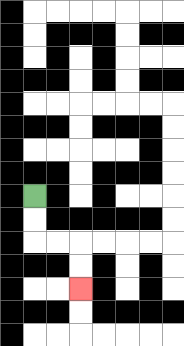{'start': '[1, 8]', 'end': '[3, 12]', 'path_directions': 'D,D,R,R,D,D', 'path_coordinates': '[[1, 8], [1, 9], [1, 10], [2, 10], [3, 10], [3, 11], [3, 12]]'}